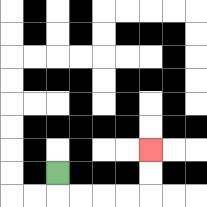{'start': '[2, 7]', 'end': '[6, 6]', 'path_directions': 'D,R,R,R,R,U,U', 'path_coordinates': '[[2, 7], [2, 8], [3, 8], [4, 8], [5, 8], [6, 8], [6, 7], [6, 6]]'}